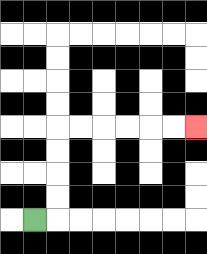{'start': '[1, 9]', 'end': '[8, 5]', 'path_directions': 'R,U,U,U,U,R,R,R,R,R,R', 'path_coordinates': '[[1, 9], [2, 9], [2, 8], [2, 7], [2, 6], [2, 5], [3, 5], [4, 5], [5, 5], [6, 5], [7, 5], [8, 5]]'}